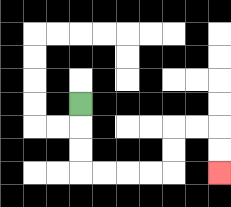{'start': '[3, 4]', 'end': '[9, 7]', 'path_directions': 'D,D,D,R,R,R,R,U,U,R,R,D,D', 'path_coordinates': '[[3, 4], [3, 5], [3, 6], [3, 7], [4, 7], [5, 7], [6, 7], [7, 7], [7, 6], [7, 5], [8, 5], [9, 5], [9, 6], [9, 7]]'}